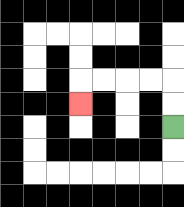{'start': '[7, 5]', 'end': '[3, 4]', 'path_directions': 'U,U,L,L,L,L,D', 'path_coordinates': '[[7, 5], [7, 4], [7, 3], [6, 3], [5, 3], [4, 3], [3, 3], [3, 4]]'}